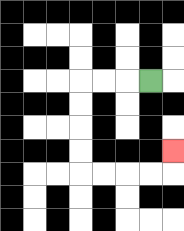{'start': '[6, 3]', 'end': '[7, 6]', 'path_directions': 'L,L,L,D,D,D,D,R,R,R,R,U', 'path_coordinates': '[[6, 3], [5, 3], [4, 3], [3, 3], [3, 4], [3, 5], [3, 6], [3, 7], [4, 7], [5, 7], [6, 7], [7, 7], [7, 6]]'}